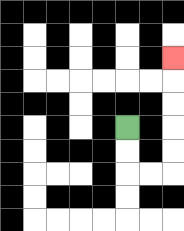{'start': '[5, 5]', 'end': '[7, 2]', 'path_directions': 'D,D,R,R,U,U,U,U,U', 'path_coordinates': '[[5, 5], [5, 6], [5, 7], [6, 7], [7, 7], [7, 6], [7, 5], [7, 4], [7, 3], [7, 2]]'}